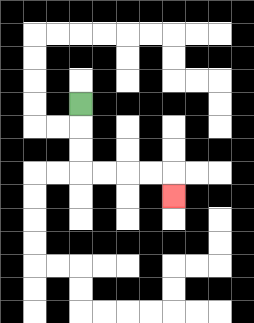{'start': '[3, 4]', 'end': '[7, 8]', 'path_directions': 'D,D,D,R,R,R,R,D', 'path_coordinates': '[[3, 4], [3, 5], [3, 6], [3, 7], [4, 7], [5, 7], [6, 7], [7, 7], [7, 8]]'}